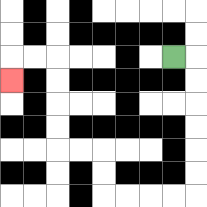{'start': '[7, 2]', 'end': '[0, 3]', 'path_directions': 'R,D,D,D,D,D,D,L,L,L,L,U,U,L,L,U,U,U,U,L,L,D', 'path_coordinates': '[[7, 2], [8, 2], [8, 3], [8, 4], [8, 5], [8, 6], [8, 7], [8, 8], [7, 8], [6, 8], [5, 8], [4, 8], [4, 7], [4, 6], [3, 6], [2, 6], [2, 5], [2, 4], [2, 3], [2, 2], [1, 2], [0, 2], [0, 3]]'}